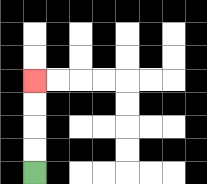{'start': '[1, 7]', 'end': '[1, 3]', 'path_directions': 'U,U,U,U', 'path_coordinates': '[[1, 7], [1, 6], [1, 5], [1, 4], [1, 3]]'}